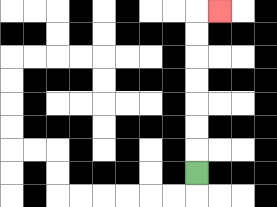{'start': '[8, 7]', 'end': '[9, 0]', 'path_directions': 'U,U,U,U,U,U,U,R', 'path_coordinates': '[[8, 7], [8, 6], [8, 5], [8, 4], [8, 3], [8, 2], [8, 1], [8, 0], [9, 0]]'}